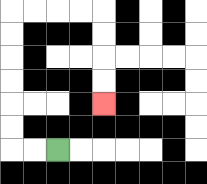{'start': '[2, 6]', 'end': '[4, 4]', 'path_directions': 'L,L,U,U,U,U,U,U,R,R,R,R,D,D,D,D', 'path_coordinates': '[[2, 6], [1, 6], [0, 6], [0, 5], [0, 4], [0, 3], [0, 2], [0, 1], [0, 0], [1, 0], [2, 0], [3, 0], [4, 0], [4, 1], [4, 2], [4, 3], [4, 4]]'}